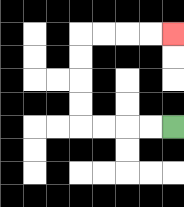{'start': '[7, 5]', 'end': '[7, 1]', 'path_directions': 'L,L,L,L,U,U,U,U,R,R,R,R', 'path_coordinates': '[[7, 5], [6, 5], [5, 5], [4, 5], [3, 5], [3, 4], [3, 3], [3, 2], [3, 1], [4, 1], [5, 1], [6, 1], [7, 1]]'}